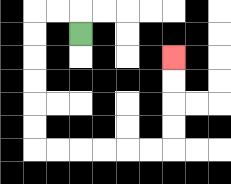{'start': '[3, 1]', 'end': '[7, 2]', 'path_directions': 'U,L,L,D,D,D,D,D,D,R,R,R,R,R,R,U,U,U,U', 'path_coordinates': '[[3, 1], [3, 0], [2, 0], [1, 0], [1, 1], [1, 2], [1, 3], [1, 4], [1, 5], [1, 6], [2, 6], [3, 6], [4, 6], [5, 6], [6, 6], [7, 6], [7, 5], [7, 4], [7, 3], [7, 2]]'}